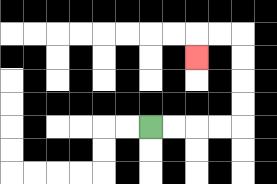{'start': '[6, 5]', 'end': '[8, 2]', 'path_directions': 'R,R,R,R,U,U,U,U,L,L,D', 'path_coordinates': '[[6, 5], [7, 5], [8, 5], [9, 5], [10, 5], [10, 4], [10, 3], [10, 2], [10, 1], [9, 1], [8, 1], [8, 2]]'}